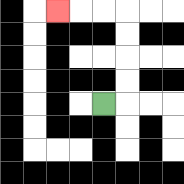{'start': '[4, 4]', 'end': '[2, 0]', 'path_directions': 'R,U,U,U,U,L,L,L', 'path_coordinates': '[[4, 4], [5, 4], [5, 3], [5, 2], [5, 1], [5, 0], [4, 0], [3, 0], [2, 0]]'}